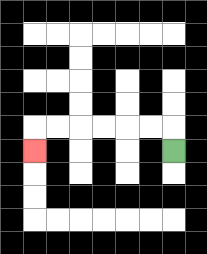{'start': '[7, 6]', 'end': '[1, 6]', 'path_directions': 'U,L,L,L,L,L,L,D', 'path_coordinates': '[[7, 6], [7, 5], [6, 5], [5, 5], [4, 5], [3, 5], [2, 5], [1, 5], [1, 6]]'}